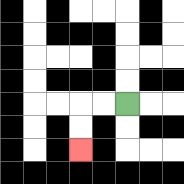{'start': '[5, 4]', 'end': '[3, 6]', 'path_directions': 'L,L,D,D', 'path_coordinates': '[[5, 4], [4, 4], [3, 4], [3, 5], [3, 6]]'}